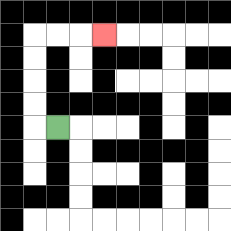{'start': '[2, 5]', 'end': '[4, 1]', 'path_directions': 'L,U,U,U,U,R,R,R', 'path_coordinates': '[[2, 5], [1, 5], [1, 4], [1, 3], [1, 2], [1, 1], [2, 1], [3, 1], [4, 1]]'}